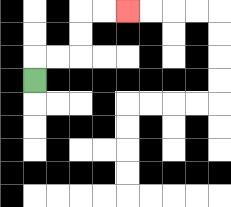{'start': '[1, 3]', 'end': '[5, 0]', 'path_directions': 'U,R,R,U,U,R,R', 'path_coordinates': '[[1, 3], [1, 2], [2, 2], [3, 2], [3, 1], [3, 0], [4, 0], [5, 0]]'}